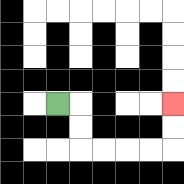{'start': '[2, 4]', 'end': '[7, 4]', 'path_directions': 'R,D,D,R,R,R,R,U,U', 'path_coordinates': '[[2, 4], [3, 4], [3, 5], [3, 6], [4, 6], [5, 6], [6, 6], [7, 6], [7, 5], [7, 4]]'}